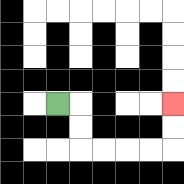{'start': '[2, 4]', 'end': '[7, 4]', 'path_directions': 'R,D,D,R,R,R,R,U,U', 'path_coordinates': '[[2, 4], [3, 4], [3, 5], [3, 6], [4, 6], [5, 6], [6, 6], [7, 6], [7, 5], [7, 4]]'}